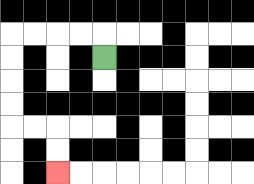{'start': '[4, 2]', 'end': '[2, 7]', 'path_directions': 'U,L,L,L,L,D,D,D,D,R,R,D,D', 'path_coordinates': '[[4, 2], [4, 1], [3, 1], [2, 1], [1, 1], [0, 1], [0, 2], [0, 3], [0, 4], [0, 5], [1, 5], [2, 5], [2, 6], [2, 7]]'}